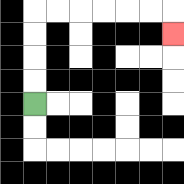{'start': '[1, 4]', 'end': '[7, 1]', 'path_directions': 'U,U,U,U,R,R,R,R,R,R,D', 'path_coordinates': '[[1, 4], [1, 3], [1, 2], [1, 1], [1, 0], [2, 0], [3, 0], [4, 0], [5, 0], [6, 0], [7, 0], [7, 1]]'}